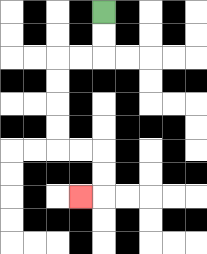{'start': '[4, 0]', 'end': '[3, 8]', 'path_directions': 'D,D,L,L,D,D,D,D,R,R,D,D,L', 'path_coordinates': '[[4, 0], [4, 1], [4, 2], [3, 2], [2, 2], [2, 3], [2, 4], [2, 5], [2, 6], [3, 6], [4, 6], [4, 7], [4, 8], [3, 8]]'}